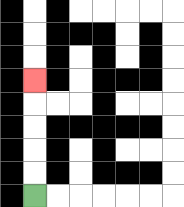{'start': '[1, 8]', 'end': '[1, 3]', 'path_directions': 'U,U,U,U,U', 'path_coordinates': '[[1, 8], [1, 7], [1, 6], [1, 5], [1, 4], [1, 3]]'}